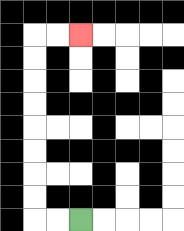{'start': '[3, 9]', 'end': '[3, 1]', 'path_directions': 'L,L,U,U,U,U,U,U,U,U,R,R', 'path_coordinates': '[[3, 9], [2, 9], [1, 9], [1, 8], [1, 7], [1, 6], [1, 5], [1, 4], [1, 3], [1, 2], [1, 1], [2, 1], [3, 1]]'}